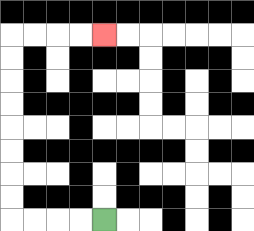{'start': '[4, 9]', 'end': '[4, 1]', 'path_directions': 'L,L,L,L,U,U,U,U,U,U,U,U,R,R,R,R', 'path_coordinates': '[[4, 9], [3, 9], [2, 9], [1, 9], [0, 9], [0, 8], [0, 7], [0, 6], [0, 5], [0, 4], [0, 3], [0, 2], [0, 1], [1, 1], [2, 1], [3, 1], [4, 1]]'}